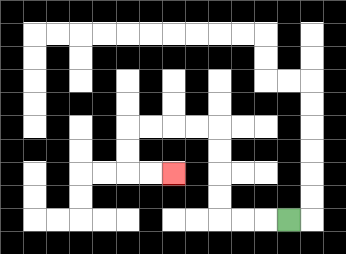{'start': '[12, 9]', 'end': '[7, 7]', 'path_directions': 'L,L,L,U,U,U,U,L,L,L,L,D,D,R,R', 'path_coordinates': '[[12, 9], [11, 9], [10, 9], [9, 9], [9, 8], [9, 7], [9, 6], [9, 5], [8, 5], [7, 5], [6, 5], [5, 5], [5, 6], [5, 7], [6, 7], [7, 7]]'}